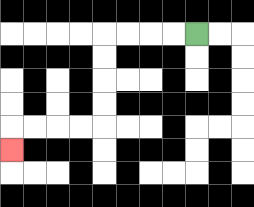{'start': '[8, 1]', 'end': '[0, 6]', 'path_directions': 'L,L,L,L,D,D,D,D,L,L,L,L,D', 'path_coordinates': '[[8, 1], [7, 1], [6, 1], [5, 1], [4, 1], [4, 2], [4, 3], [4, 4], [4, 5], [3, 5], [2, 5], [1, 5], [0, 5], [0, 6]]'}